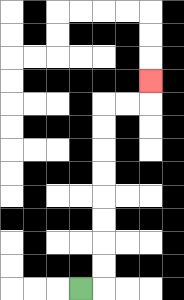{'start': '[3, 12]', 'end': '[6, 3]', 'path_directions': 'R,U,U,U,U,U,U,U,U,R,R,U', 'path_coordinates': '[[3, 12], [4, 12], [4, 11], [4, 10], [4, 9], [4, 8], [4, 7], [4, 6], [4, 5], [4, 4], [5, 4], [6, 4], [6, 3]]'}